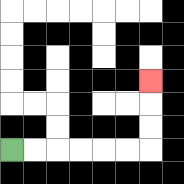{'start': '[0, 6]', 'end': '[6, 3]', 'path_directions': 'R,R,R,R,R,R,U,U,U', 'path_coordinates': '[[0, 6], [1, 6], [2, 6], [3, 6], [4, 6], [5, 6], [6, 6], [6, 5], [6, 4], [6, 3]]'}